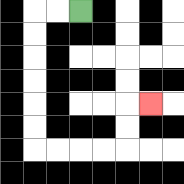{'start': '[3, 0]', 'end': '[6, 4]', 'path_directions': 'L,L,D,D,D,D,D,D,R,R,R,R,U,U,R', 'path_coordinates': '[[3, 0], [2, 0], [1, 0], [1, 1], [1, 2], [1, 3], [1, 4], [1, 5], [1, 6], [2, 6], [3, 6], [4, 6], [5, 6], [5, 5], [5, 4], [6, 4]]'}